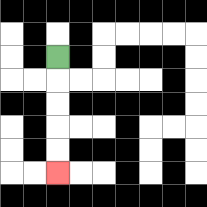{'start': '[2, 2]', 'end': '[2, 7]', 'path_directions': 'D,D,D,D,D', 'path_coordinates': '[[2, 2], [2, 3], [2, 4], [2, 5], [2, 6], [2, 7]]'}